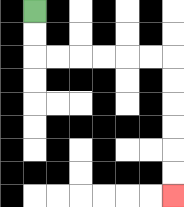{'start': '[1, 0]', 'end': '[7, 8]', 'path_directions': 'D,D,R,R,R,R,R,R,D,D,D,D,D,D', 'path_coordinates': '[[1, 0], [1, 1], [1, 2], [2, 2], [3, 2], [4, 2], [5, 2], [6, 2], [7, 2], [7, 3], [7, 4], [7, 5], [7, 6], [7, 7], [7, 8]]'}